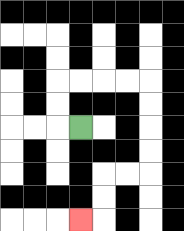{'start': '[3, 5]', 'end': '[3, 9]', 'path_directions': 'L,U,U,R,R,R,R,D,D,D,D,L,L,D,D,L', 'path_coordinates': '[[3, 5], [2, 5], [2, 4], [2, 3], [3, 3], [4, 3], [5, 3], [6, 3], [6, 4], [6, 5], [6, 6], [6, 7], [5, 7], [4, 7], [4, 8], [4, 9], [3, 9]]'}